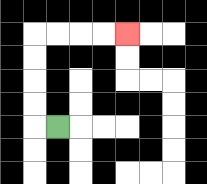{'start': '[2, 5]', 'end': '[5, 1]', 'path_directions': 'L,U,U,U,U,R,R,R,R', 'path_coordinates': '[[2, 5], [1, 5], [1, 4], [1, 3], [1, 2], [1, 1], [2, 1], [3, 1], [4, 1], [5, 1]]'}